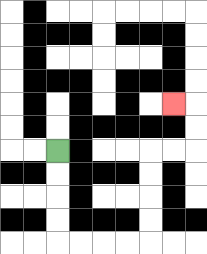{'start': '[2, 6]', 'end': '[7, 4]', 'path_directions': 'D,D,D,D,R,R,R,R,U,U,U,U,R,R,U,U,L', 'path_coordinates': '[[2, 6], [2, 7], [2, 8], [2, 9], [2, 10], [3, 10], [4, 10], [5, 10], [6, 10], [6, 9], [6, 8], [6, 7], [6, 6], [7, 6], [8, 6], [8, 5], [8, 4], [7, 4]]'}